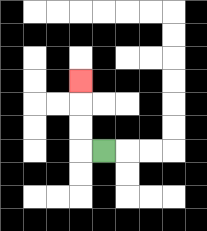{'start': '[4, 6]', 'end': '[3, 3]', 'path_directions': 'L,U,U,U', 'path_coordinates': '[[4, 6], [3, 6], [3, 5], [3, 4], [3, 3]]'}